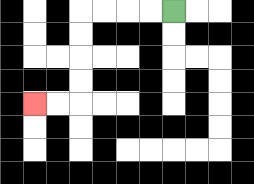{'start': '[7, 0]', 'end': '[1, 4]', 'path_directions': 'L,L,L,L,D,D,D,D,L,L', 'path_coordinates': '[[7, 0], [6, 0], [5, 0], [4, 0], [3, 0], [3, 1], [3, 2], [3, 3], [3, 4], [2, 4], [1, 4]]'}